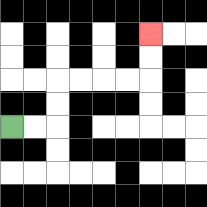{'start': '[0, 5]', 'end': '[6, 1]', 'path_directions': 'R,R,U,U,R,R,R,R,U,U', 'path_coordinates': '[[0, 5], [1, 5], [2, 5], [2, 4], [2, 3], [3, 3], [4, 3], [5, 3], [6, 3], [6, 2], [6, 1]]'}